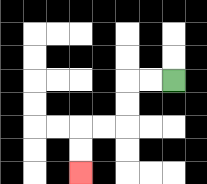{'start': '[7, 3]', 'end': '[3, 7]', 'path_directions': 'L,L,D,D,L,L,D,D', 'path_coordinates': '[[7, 3], [6, 3], [5, 3], [5, 4], [5, 5], [4, 5], [3, 5], [3, 6], [3, 7]]'}